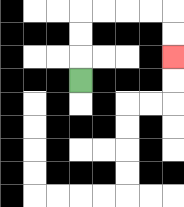{'start': '[3, 3]', 'end': '[7, 2]', 'path_directions': 'U,U,U,R,R,R,R,D,D', 'path_coordinates': '[[3, 3], [3, 2], [3, 1], [3, 0], [4, 0], [5, 0], [6, 0], [7, 0], [7, 1], [7, 2]]'}